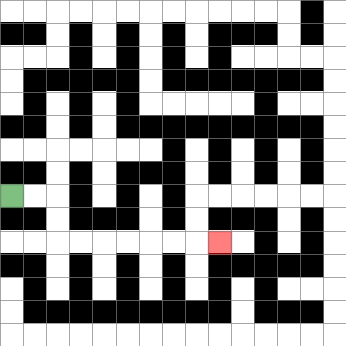{'start': '[0, 8]', 'end': '[9, 10]', 'path_directions': 'R,R,D,D,R,R,R,R,R,R,R', 'path_coordinates': '[[0, 8], [1, 8], [2, 8], [2, 9], [2, 10], [3, 10], [4, 10], [5, 10], [6, 10], [7, 10], [8, 10], [9, 10]]'}